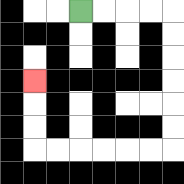{'start': '[3, 0]', 'end': '[1, 3]', 'path_directions': 'R,R,R,R,D,D,D,D,D,D,L,L,L,L,L,L,U,U,U', 'path_coordinates': '[[3, 0], [4, 0], [5, 0], [6, 0], [7, 0], [7, 1], [7, 2], [7, 3], [7, 4], [7, 5], [7, 6], [6, 6], [5, 6], [4, 6], [3, 6], [2, 6], [1, 6], [1, 5], [1, 4], [1, 3]]'}